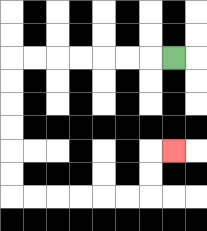{'start': '[7, 2]', 'end': '[7, 6]', 'path_directions': 'L,L,L,L,L,L,L,D,D,D,D,D,D,R,R,R,R,R,R,U,U,R', 'path_coordinates': '[[7, 2], [6, 2], [5, 2], [4, 2], [3, 2], [2, 2], [1, 2], [0, 2], [0, 3], [0, 4], [0, 5], [0, 6], [0, 7], [0, 8], [1, 8], [2, 8], [3, 8], [4, 8], [5, 8], [6, 8], [6, 7], [6, 6], [7, 6]]'}